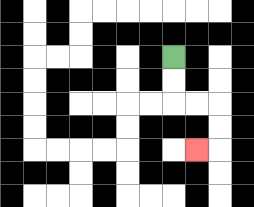{'start': '[7, 2]', 'end': '[8, 6]', 'path_directions': 'D,D,R,R,D,D,L', 'path_coordinates': '[[7, 2], [7, 3], [7, 4], [8, 4], [9, 4], [9, 5], [9, 6], [8, 6]]'}